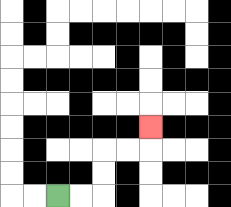{'start': '[2, 8]', 'end': '[6, 5]', 'path_directions': 'R,R,U,U,R,R,U', 'path_coordinates': '[[2, 8], [3, 8], [4, 8], [4, 7], [4, 6], [5, 6], [6, 6], [6, 5]]'}